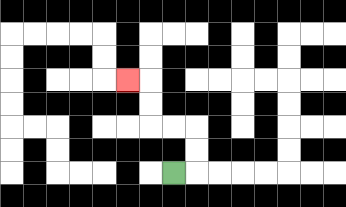{'start': '[7, 7]', 'end': '[5, 3]', 'path_directions': 'R,U,U,L,L,U,U,L', 'path_coordinates': '[[7, 7], [8, 7], [8, 6], [8, 5], [7, 5], [6, 5], [6, 4], [6, 3], [5, 3]]'}